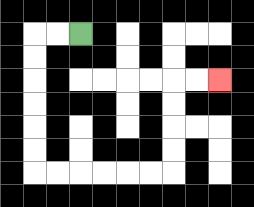{'start': '[3, 1]', 'end': '[9, 3]', 'path_directions': 'L,L,D,D,D,D,D,D,R,R,R,R,R,R,U,U,U,U,R,R', 'path_coordinates': '[[3, 1], [2, 1], [1, 1], [1, 2], [1, 3], [1, 4], [1, 5], [1, 6], [1, 7], [2, 7], [3, 7], [4, 7], [5, 7], [6, 7], [7, 7], [7, 6], [7, 5], [7, 4], [7, 3], [8, 3], [9, 3]]'}